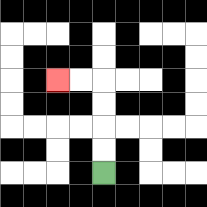{'start': '[4, 7]', 'end': '[2, 3]', 'path_directions': 'U,U,U,U,L,L', 'path_coordinates': '[[4, 7], [4, 6], [4, 5], [4, 4], [4, 3], [3, 3], [2, 3]]'}